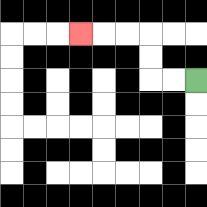{'start': '[8, 3]', 'end': '[3, 1]', 'path_directions': 'L,L,U,U,L,L,L', 'path_coordinates': '[[8, 3], [7, 3], [6, 3], [6, 2], [6, 1], [5, 1], [4, 1], [3, 1]]'}